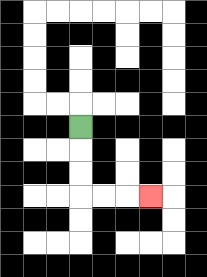{'start': '[3, 5]', 'end': '[6, 8]', 'path_directions': 'D,D,D,R,R,R', 'path_coordinates': '[[3, 5], [3, 6], [3, 7], [3, 8], [4, 8], [5, 8], [6, 8]]'}